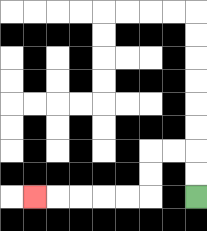{'start': '[8, 8]', 'end': '[1, 8]', 'path_directions': 'U,U,L,L,D,D,L,L,L,L,L', 'path_coordinates': '[[8, 8], [8, 7], [8, 6], [7, 6], [6, 6], [6, 7], [6, 8], [5, 8], [4, 8], [3, 8], [2, 8], [1, 8]]'}